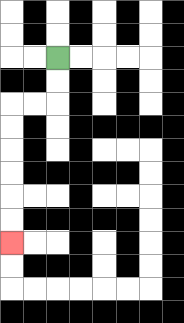{'start': '[2, 2]', 'end': '[0, 10]', 'path_directions': 'D,D,L,L,D,D,D,D,D,D', 'path_coordinates': '[[2, 2], [2, 3], [2, 4], [1, 4], [0, 4], [0, 5], [0, 6], [0, 7], [0, 8], [0, 9], [0, 10]]'}